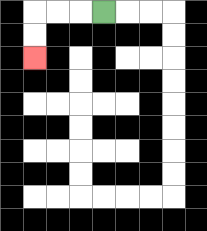{'start': '[4, 0]', 'end': '[1, 2]', 'path_directions': 'L,L,L,D,D', 'path_coordinates': '[[4, 0], [3, 0], [2, 0], [1, 0], [1, 1], [1, 2]]'}